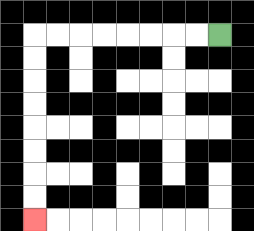{'start': '[9, 1]', 'end': '[1, 9]', 'path_directions': 'L,L,L,L,L,L,L,L,D,D,D,D,D,D,D,D', 'path_coordinates': '[[9, 1], [8, 1], [7, 1], [6, 1], [5, 1], [4, 1], [3, 1], [2, 1], [1, 1], [1, 2], [1, 3], [1, 4], [1, 5], [1, 6], [1, 7], [1, 8], [1, 9]]'}